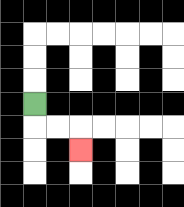{'start': '[1, 4]', 'end': '[3, 6]', 'path_directions': 'D,R,R,D', 'path_coordinates': '[[1, 4], [1, 5], [2, 5], [3, 5], [3, 6]]'}